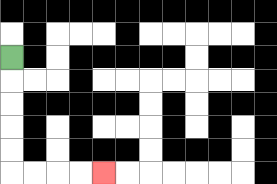{'start': '[0, 2]', 'end': '[4, 7]', 'path_directions': 'D,D,D,D,D,R,R,R,R', 'path_coordinates': '[[0, 2], [0, 3], [0, 4], [0, 5], [0, 6], [0, 7], [1, 7], [2, 7], [3, 7], [4, 7]]'}